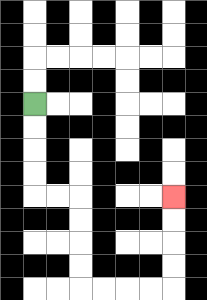{'start': '[1, 4]', 'end': '[7, 8]', 'path_directions': 'D,D,D,D,R,R,D,D,D,D,R,R,R,R,U,U,U,U', 'path_coordinates': '[[1, 4], [1, 5], [1, 6], [1, 7], [1, 8], [2, 8], [3, 8], [3, 9], [3, 10], [3, 11], [3, 12], [4, 12], [5, 12], [6, 12], [7, 12], [7, 11], [7, 10], [7, 9], [7, 8]]'}